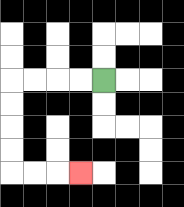{'start': '[4, 3]', 'end': '[3, 7]', 'path_directions': 'L,L,L,L,D,D,D,D,R,R,R', 'path_coordinates': '[[4, 3], [3, 3], [2, 3], [1, 3], [0, 3], [0, 4], [0, 5], [0, 6], [0, 7], [1, 7], [2, 7], [3, 7]]'}